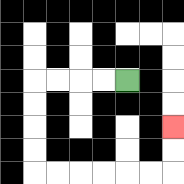{'start': '[5, 3]', 'end': '[7, 5]', 'path_directions': 'L,L,L,L,D,D,D,D,R,R,R,R,R,R,U,U', 'path_coordinates': '[[5, 3], [4, 3], [3, 3], [2, 3], [1, 3], [1, 4], [1, 5], [1, 6], [1, 7], [2, 7], [3, 7], [4, 7], [5, 7], [6, 7], [7, 7], [7, 6], [7, 5]]'}